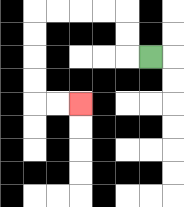{'start': '[6, 2]', 'end': '[3, 4]', 'path_directions': 'L,U,U,L,L,L,L,D,D,D,D,R,R', 'path_coordinates': '[[6, 2], [5, 2], [5, 1], [5, 0], [4, 0], [3, 0], [2, 0], [1, 0], [1, 1], [1, 2], [1, 3], [1, 4], [2, 4], [3, 4]]'}